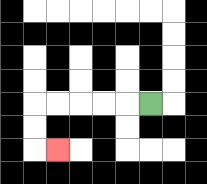{'start': '[6, 4]', 'end': '[2, 6]', 'path_directions': 'L,L,L,L,L,D,D,R', 'path_coordinates': '[[6, 4], [5, 4], [4, 4], [3, 4], [2, 4], [1, 4], [1, 5], [1, 6], [2, 6]]'}